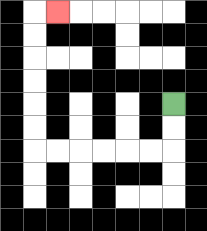{'start': '[7, 4]', 'end': '[2, 0]', 'path_directions': 'D,D,L,L,L,L,L,L,U,U,U,U,U,U,R', 'path_coordinates': '[[7, 4], [7, 5], [7, 6], [6, 6], [5, 6], [4, 6], [3, 6], [2, 6], [1, 6], [1, 5], [1, 4], [1, 3], [1, 2], [1, 1], [1, 0], [2, 0]]'}